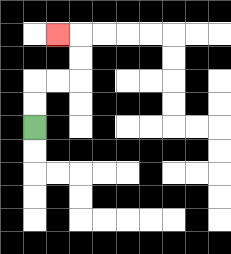{'start': '[1, 5]', 'end': '[2, 1]', 'path_directions': 'U,U,R,R,U,U,L', 'path_coordinates': '[[1, 5], [1, 4], [1, 3], [2, 3], [3, 3], [3, 2], [3, 1], [2, 1]]'}